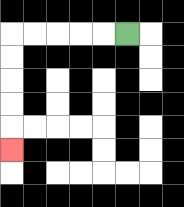{'start': '[5, 1]', 'end': '[0, 6]', 'path_directions': 'L,L,L,L,L,D,D,D,D,D', 'path_coordinates': '[[5, 1], [4, 1], [3, 1], [2, 1], [1, 1], [0, 1], [0, 2], [0, 3], [0, 4], [0, 5], [0, 6]]'}